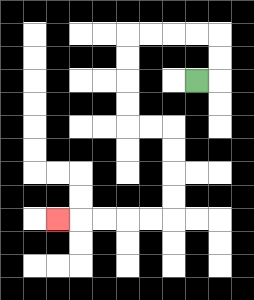{'start': '[8, 3]', 'end': '[2, 9]', 'path_directions': 'R,U,U,L,L,L,L,D,D,D,D,R,R,D,D,D,D,L,L,L,L,L', 'path_coordinates': '[[8, 3], [9, 3], [9, 2], [9, 1], [8, 1], [7, 1], [6, 1], [5, 1], [5, 2], [5, 3], [5, 4], [5, 5], [6, 5], [7, 5], [7, 6], [7, 7], [7, 8], [7, 9], [6, 9], [5, 9], [4, 9], [3, 9], [2, 9]]'}